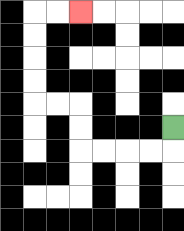{'start': '[7, 5]', 'end': '[3, 0]', 'path_directions': 'D,L,L,L,L,U,U,L,L,U,U,U,U,R,R', 'path_coordinates': '[[7, 5], [7, 6], [6, 6], [5, 6], [4, 6], [3, 6], [3, 5], [3, 4], [2, 4], [1, 4], [1, 3], [1, 2], [1, 1], [1, 0], [2, 0], [3, 0]]'}